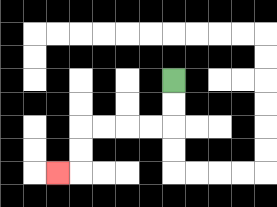{'start': '[7, 3]', 'end': '[2, 7]', 'path_directions': 'D,D,L,L,L,L,D,D,L', 'path_coordinates': '[[7, 3], [7, 4], [7, 5], [6, 5], [5, 5], [4, 5], [3, 5], [3, 6], [3, 7], [2, 7]]'}